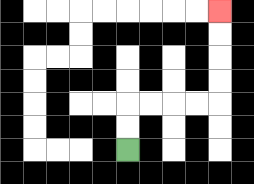{'start': '[5, 6]', 'end': '[9, 0]', 'path_directions': 'U,U,R,R,R,R,U,U,U,U', 'path_coordinates': '[[5, 6], [5, 5], [5, 4], [6, 4], [7, 4], [8, 4], [9, 4], [9, 3], [9, 2], [9, 1], [9, 0]]'}